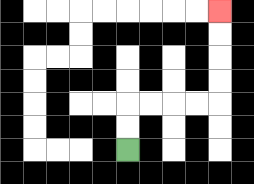{'start': '[5, 6]', 'end': '[9, 0]', 'path_directions': 'U,U,R,R,R,R,U,U,U,U', 'path_coordinates': '[[5, 6], [5, 5], [5, 4], [6, 4], [7, 4], [8, 4], [9, 4], [9, 3], [9, 2], [9, 1], [9, 0]]'}